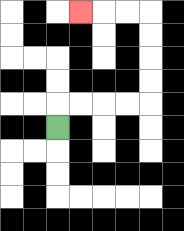{'start': '[2, 5]', 'end': '[3, 0]', 'path_directions': 'U,R,R,R,R,U,U,U,U,L,L,L', 'path_coordinates': '[[2, 5], [2, 4], [3, 4], [4, 4], [5, 4], [6, 4], [6, 3], [6, 2], [6, 1], [6, 0], [5, 0], [4, 0], [3, 0]]'}